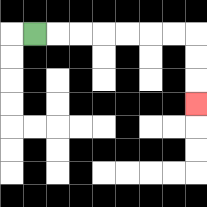{'start': '[1, 1]', 'end': '[8, 4]', 'path_directions': 'R,R,R,R,R,R,R,D,D,D', 'path_coordinates': '[[1, 1], [2, 1], [3, 1], [4, 1], [5, 1], [6, 1], [7, 1], [8, 1], [8, 2], [8, 3], [8, 4]]'}